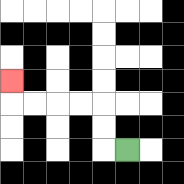{'start': '[5, 6]', 'end': '[0, 3]', 'path_directions': 'L,U,U,L,L,L,L,U', 'path_coordinates': '[[5, 6], [4, 6], [4, 5], [4, 4], [3, 4], [2, 4], [1, 4], [0, 4], [0, 3]]'}